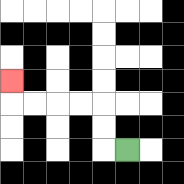{'start': '[5, 6]', 'end': '[0, 3]', 'path_directions': 'L,U,U,L,L,L,L,U', 'path_coordinates': '[[5, 6], [4, 6], [4, 5], [4, 4], [3, 4], [2, 4], [1, 4], [0, 4], [0, 3]]'}